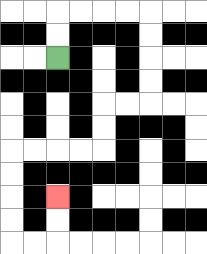{'start': '[2, 2]', 'end': '[2, 8]', 'path_directions': 'U,U,R,R,R,R,D,D,D,D,L,L,D,D,L,L,L,L,D,D,D,D,R,R,U,U', 'path_coordinates': '[[2, 2], [2, 1], [2, 0], [3, 0], [4, 0], [5, 0], [6, 0], [6, 1], [6, 2], [6, 3], [6, 4], [5, 4], [4, 4], [4, 5], [4, 6], [3, 6], [2, 6], [1, 6], [0, 6], [0, 7], [0, 8], [0, 9], [0, 10], [1, 10], [2, 10], [2, 9], [2, 8]]'}